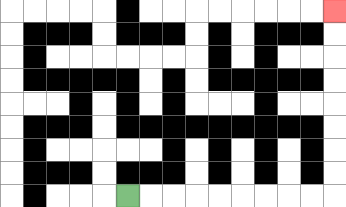{'start': '[5, 8]', 'end': '[14, 0]', 'path_directions': 'R,R,R,R,R,R,R,R,R,U,U,U,U,U,U,U,U', 'path_coordinates': '[[5, 8], [6, 8], [7, 8], [8, 8], [9, 8], [10, 8], [11, 8], [12, 8], [13, 8], [14, 8], [14, 7], [14, 6], [14, 5], [14, 4], [14, 3], [14, 2], [14, 1], [14, 0]]'}